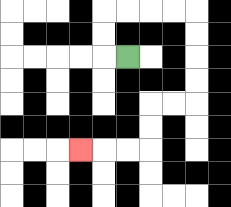{'start': '[5, 2]', 'end': '[3, 6]', 'path_directions': 'L,U,U,R,R,R,R,D,D,D,D,L,L,D,D,L,L,L', 'path_coordinates': '[[5, 2], [4, 2], [4, 1], [4, 0], [5, 0], [6, 0], [7, 0], [8, 0], [8, 1], [8, 2], [8, 3], [8, 4], [7, 4], [6, 4], [6, 5], [6, 6], [5, 6], [4, 6], [3, 6]]'}